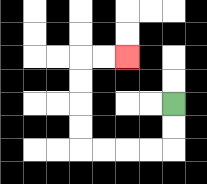{'start': '[7, 4]', 'end': '[5, 2]', 'path_directions': 'D,D,L,L,L,L,U,U,U,U,R,R', 'path_coordinates': '[[7, 4], [7, 5], [7, 6], [6, 6], [5, 6], [4, 6], [3, 6], [3, 5], [3, 4], [3, 3], [3, 2], [4, 2], [5, 2]]'}